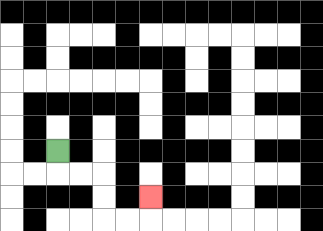{'start': '[2, 6]', 'end': '[6, 8]', 'path_directions': 'D,R,R,D,D,R,R,U', 'path_coordinates': '[[2, 6], [2, 7], [3, 7], [4, 7], [4, 8], [4, 9], [5, 9], [6, 9], [6, 8]]'}